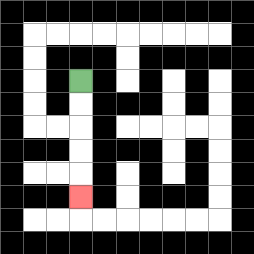{'start': '[3, 3]', 'end': '[3, 8]', 'path_directions': 'D,D,D,D,D', 'path_coordinates': '[[3, 3], [3, 4], [3, 5], [3, 6], [3, 7], [3, 8]]'}